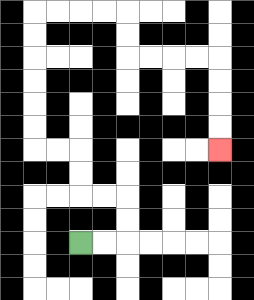{'start': '[3, 10]', 'end': '[9, 6]', 'path_directions': 'R,R,U,U,L,L,U,U,L,L,U,U,U,U,U,U,R,R,R,R,D,D,R,R,R,R,D,D,D,D', 'path_coordinates': '[[3, 10], [4, 10], [5, 10], [5, 9], [5, 8], [4, 8], [3, 8], [3, 7], [3, 6], [2, 6], [1, 6], [1, 5], [1, 4], [1, 3], [1, 2], [1, 1], [1, 0], [2, 0], [3, 0], [4, 0], [5, 0], [5, 1], [5, 2], [6, 2], [7, 2], [8, 2], [9, 2], [9, 3], [9, 4], [9, 5], [9, 6]]'}